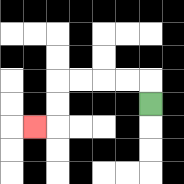{'start': '[6, 4]', 'end': '[1, 5]', 'path_directions': 'U,L,L,L,L,D,D,L', 'path_coordinates': '[[6, 4], [6, 3], [5, 3], [4, 3], [3, 3], [2, 3], [2, 4], [2, 5], [1, 5]]'}